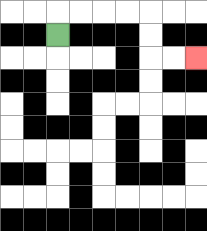{'start': '[2, 1]', 'end': '[8, 2]', 'path_directions': 'U,R,R,R,R,D,D,R,R', 'path_coordinates': '[[2, 1], [2, 0], [3, 0], [4, 0], [5, 0], [6, 0], [6, 1], [6, 2], [7, 2], [8, 2]]'}